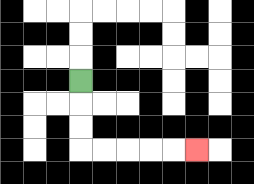{'start': '[3, 3]', 'end': '[8, 6]', 'path_directions': 'D,D,D,R,R,R,R,R', 'path_coordinates': '[[3, 3], [3, 4], [3, 5], [3, 6], [4, 6], [5, 6], [6, 6], [7, 6], [8, 6]]'}